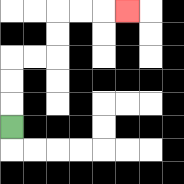{'start': '[0, 5]', 'end': '[5, 0]', 'path_directions': 'U,U,U,R,R,U,U,R,R,R', 'path_coordinates': '[[0, 5], [0, 4], [0, 3], [0, 2], [1, 2], [2, 2], [2, 1], [2, 0], [3, 0], [4, 0], [5, 0]]'}